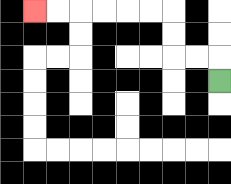{'start': '[9, 3]', 'end': '[1, 0]', 'path_directions': 'U,L,L,U,U,L,L,L,L,L,L', 'path_coordinates': '[[9, 3], [9, 2], [8, 2], [7, 2], [7, 1], [7, 0], [6, 0], [5, 0], [4, 0], [3, 0], [2, 0], [1, 0]]'}